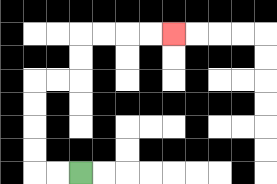{'start': '[3, 7]', 'end': '[7, 1]', 'path_directions': 'L,L,U,U,U,U,R,R,U,U,R,R,R,R', 'path_coordinates': '[[3, 7], [2, 7], [1, 7], [1, 6], [1, 5], [1, 4], [1, 3], [2, 3], [3, 3], [3, 2], [3, 1], [4, 1], [5, 1], [6, 1], [7, 1]]'}